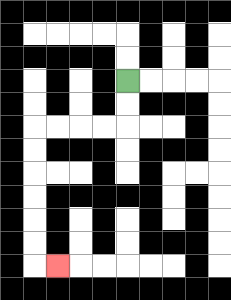{'start': '[5, 3]', 'end': '[2, 11]', 'path_directions': 'D,D,L,L,L,L,D,D,D,D,D,D,R', 'path_coordinates': '[[5, 3], [5, 4], [5, 5], [4, 5], [3, 5], [2, 5], [1, 5], [1, 6], [1, 7], [1, 8], [1, 9], [1, 10], [1, 11], [2, 11]]'}